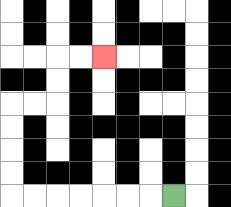{'start': '[7, 8]', 'end': '[4, 2]', 'path_directions': 'L,L,L,L,L,L,L,U,U,U,U,R,R,U,U,R,R', 'path_coordinates': '[[7, 8], [6, 8], [5, 8], [4, 8], [3, 8], [2, 8], [1, 8], [0, 8], [0, 7], [0, 6], [0, 5], [0, 4], [1, 4], [2, 4], [2, 3], [2, 2], [3, 2], [4, 2]]'}